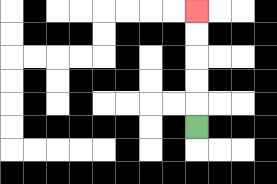{'start': '[8, 5]', 'end': '[8, 0]', 'path_directions': 'U,U,U,U,U', 'path_coordinates': '[[8, 5], [8, 4], [8, 3], [8, 2], [8, 1], [8, 0]]'}